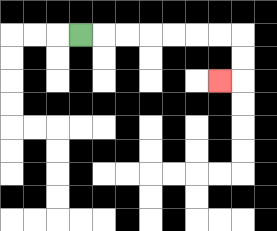{'start': '[3, 1]', 'end': '[9, 3]', 'path_directions': 'R,R,R,R,R,R,R,D,D,L', 'path_coordinates': '[[3, 1], [4, 1], [5, 1], [6, 1], [7, 1], [8, 1], [9, 1], [10, 1], [10, 2], [10, 3], [9, 3]]'}